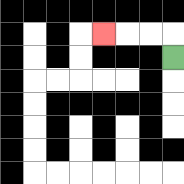{'start': '[7, 2]', 'end': '[4, 1]', 'path_directions': 'U,L,L,L', 'path_coordinates': '[[7, 2], [7, 1], [6, 1], [5, 1], [4, 1]]'}